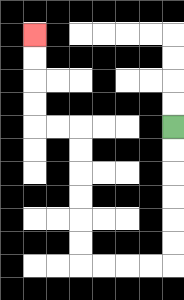{'start': '[7, 5]', 'end': '[1, 1]', 'path_directions': 'D,D,D,D,D,D,L,L,L,L,U,U,U,U,U,U,L,L,U,U,U,U', 'path_coordinates': '[[7, 5], [7, 6], [7, 7], [7, 8], [7, 9], [7, 10], [7, 11], [6, 11], [5, 11], [4, 11], [3, 11], [3, 10], [3, 9], [3, 8], [3, 7], [3, 6], [3, 5], [2, 5], [1, 5], [1, 4], [1, 3], [1, 2], [1, 1]]'}